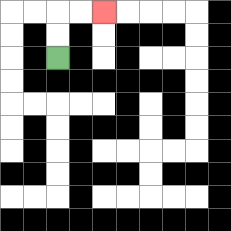{'start': '[2, 2]', 'end': '[4, 0]', 'path_directions': 'U,U,R,R', 'path_coordinates': '[[2, 2], [2, 1], [2, 0], [3, 0], [4, 0]]'}